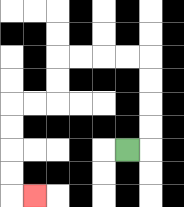{'start': '[5, 6]', 'end': '[1, 8]', 'path_directions': 'R,U,U,U,U,L,L,L,L,D,D,L,L,D,D,D,D,R', 'path_coordinates': '[[5, 6], [6, 6], [6, 5], [6, 4], [6, 3], [6, 2], [5, 2], [4, 2], [3, 2], [2, 2], [2, 3], [2, 4], [1, 4], [0, 4], [0, 5], [0, 6], [0, 7], [0, 8], [1, 8]]'}